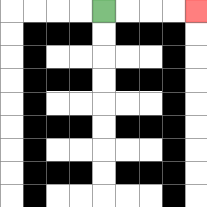{'start': '[4, 0]', 'end': '[8, 0]', 'path_directions': 'R,R,R,R', 'path_coordinates': '[[4, 0], [5, 0], [6, 0], [7, 0], [8, 0]]'}